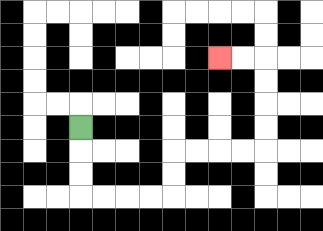{'start': '[3, 5]', 'end': '[9, 2]', 'path_directions': 'D,D,D,R,R,R,R,U,U,R,R,R,R,U,U,U,U,L,L', 'path_coordinates': '[[3, 5], [3, 6], [3, 7], [3, 8], [4, 8], [5, 8], [6, 8], [7, 8], [7, 7], [7, 6], [8, 6], [9, 6], [10, 6], [11, 6], [11, 5], [11, 4], [11, 3], [11, 2], [10, 2], [9, 2]]'}